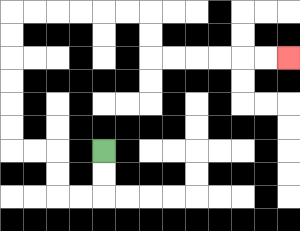{'start': '[4, 6]', 'end': '[12, 2]', 'path_directions': 'D,D,L,L,U,U,L,L,U,U,U,U,U,U,R,R,R,R,R,R,D,D,R,R,R,R,R,R', 'path_coordinates': '[[4, 6], [4, 7], [4, 8], [3, 8], [2, 8], [2, 7], [2, 6], [1, 6], [0, 6], [0, 5], [0, 4], [0, 3], [0, 2], [0, 1], [0, 0], [1, 0], [2, 0], [3, 0], [4, 0], [5, 0], [6, 0], [6, 1], [6, 2], [7, 2], [8, 2], [9, 2], [10, 2], [11, 2], [12, 2]]'}